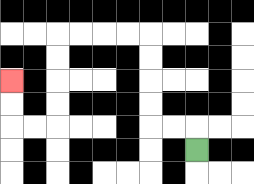{'start': '[8, 6]', 'end': '[0, 3]', 'path_directions': 'U,L,L,U,U,U,U,L,L,L,L,D,D,D,D,L,L,U,U', 'path_coordinates': '[[8, 6], [8, 5], [7, 5], [6, 5], [6, 4], [6, 3], [6, 2], [6, 1], [5, 1], [4, 1], [3, 1], [2, 1], [2, 2], [2, 3], [2, 4], [2, 5], [1, 5], [0, 5], [0, 4], [0, 3]]'}